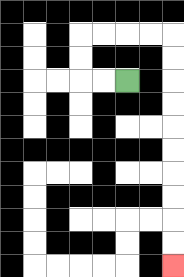{'start': '[5, 3]', 'end': '[7, 11]', 'path_directions': 'L,L,U,U,R,R,R,R,D,D,D,D,D,D,D,D,D,D', 'path_coordinates': '[[5, 3], [4, 3], [3, 3], [3, 2], [3, 1], [4, 1], [5, 1], [6, 1], [7, 1], [7, 2], [7, 3], [7, 4], [7, 5], [7, 6], [7, 7], [7, 8], [7, 9], [7, 10], [7, 11]]'}